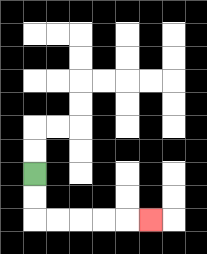{'start': '[1, 7]', 'end': '[6, 9]', 'path_directions': 'D,D,R,R,R,R,R', 'path_coordinates': '[[1, 7], [1, 8], [1, 9], [2, 9], [3, 9], [4, 9], [5, 9], [6, 9]]'}